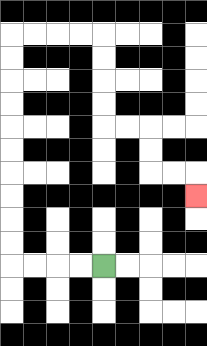{'start': '[4, 11]', 'end': '[8, 8]', 'path_directions': 'L,L,L,L,U,U,U,U,U,U,U,U,U,U,R,R,R,R,D,D,D,D,R,R,D,D,R,R,D', 'path_coordinates': '[[4, 11], [3, 11], [2, 11], [1, 11], [0, 11], [0, 10], [0, 9], [0, 8], [0, 7], [0, 6], [0, 5], [0, 4], [0, 3], [0, 2], [0, 1], [1, 1], [2, 1], [3, 1], [4, 1], [4, 2], [4, 3], [4, 4], [4, 5], [5, 5], [6, 5], [6, 6], [6, 7], [7, 7], [8, 7], [8, 8]]'}